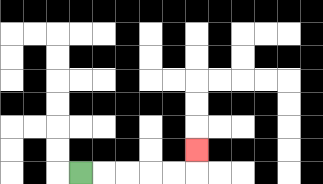{'start': '[3, 7]', 'end': '[8, 6]', 'path_directions': 'R,R,R,R,R,U', 'path_coordinates': '[[3, 7], [4, 7], [5, 7], [6, 7], [7, 7], [8, 7], [8, 6]]'}